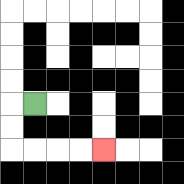{'start': '[1, 4]', 'end': '[4, 6]', 'path_directions': 'L,D,D,R,R,R,R', 'path_coordinates': '[[1, 4], [0, 4], [0, 5], [0, 6], [1, 6], [2, 6], [3, 6], [4, 6]]'}